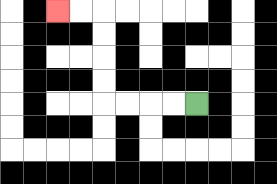{'start': '[8, 4]', 'end': '[2, 0]', 'path_directions': 'L,L,L,L,U,U,U,U,L,L', 'path_coordinates': '[[8, 4], [7, 4], [6, 4], [5, 4], [4, 4], [4, 3], [4, 2], [4, 1], [4, 0], [3, 0], [2, 0]]'}